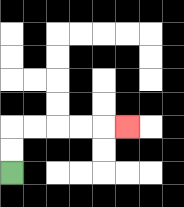{'start': '[0, 7]', 'end': '[5, 5]', 'path_directions': 'U,U,R,R,R,R,R', 'path_coordinates': '[[0, 7], [0, 6], [0, 5], [1, 5], [2, 5], [3, 5], [4, 5], [5, 5]]'}